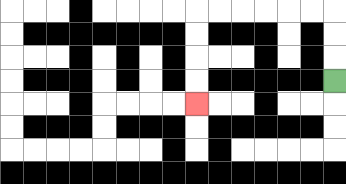{'start': '[14, 3]', 'end': '[8, 4]', 'path_directions': 'U,U,U,L,L,L,L,L,L,D,D,D,D', 'path_coordinates': '[[14, 3], [14, 2], [14, 1], [14, 0], [13, 0], [12, 0], [11, 0], [10, 0], [9, 0], [8, 0], [8, 1], [8, 2], [8, 3], [8, 4]]'}